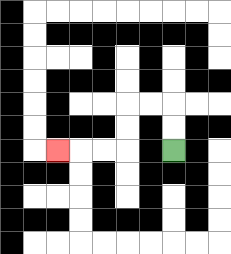{'start': '[7, 6]', 'end': '[2, 6]', 'path_directions': 'U,U,L,L,D,D,L,L,L', 'path_coordinates': '[[7, 6], [7, 5], [7, 4], [6, 4], [5, 4], [5, 5], [5, 6], [4, 6], [3, 6], [2, 6]]'}